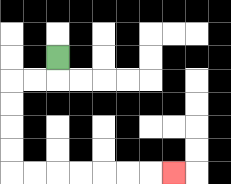{'start': '[2, 2]', 'end': '[7, 7]', 'path_directions': 'D,L,L,D,D,D,D,R,R,R,R,R,R,R', 'path_coordinates': '[[2, 2], [2, 3], [1, 3], [0, 3], [0, 4], [0, 5], [0, 6], [0, 7], [1, 7], [2, 7], [3, 7], [4, 7], [5, 7], [6, 7], [7, 7]]'}